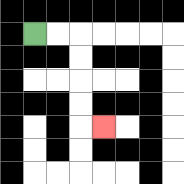{'start': '[1, 1]', 'end': '[4, 5]', 'path_directions': 'R,R,D,D,D,D,R', 'path_coordinates': '[[1, 1], [2, 1], [3, 1], [3, 2], [3, 3], [3, 4], [3, 5], [4, 5]]'}